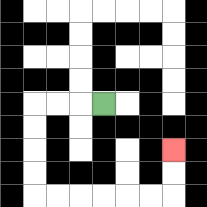{'start': '[4, 4]', 'end': '[7, 6]', 'path_directions': 'L,L,L,D,D,D,D,R,R,R,R,R,R,U,U', 'path_coordinates': '[[4, 4], [3, 4], [2, 4], [1, 4], [1, 5], [1, 6], [1, 7], [1, 8], [2, 8], [3, 8], [4, 8], [5, 8], [6, 8], [7, 8], [7, 7], [7, 6]]'}